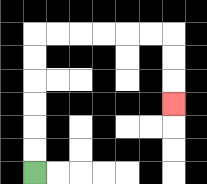{'start': '[1, 7]', 'end': '[7, 4]', 'path_directions': 'U,U,U,U,U,U,R,R,R,R,R,R,D,D,D', 'path_coordinates': '[[1, 7], [1, 6], [1, 5], [1, 4], [1, 3], [1, 2], [1, 1], [2, 1], [3, 1], [4, 1], [5, 1], [6, 1], [7, 1], [7, 2], [7, 3], [7, 4]]'}